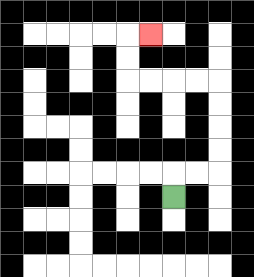{'start': '[7, 8]', 'end': '[6, 1]', 'path_directions': 'U,R,R,U,U,U,U,L,L,L,L,U,U,R', 'path_coordinates': '[[7, 8], [7, 7], [8, 7], [9, 7], [9, 6], [9, 5], [9, 4], [9, 3], [8, 3], [7, 3], [6, 3], [5, 3], [5, 2], [5, 1], [6, 1]]'}